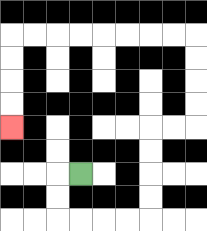{'start': '[3, 7]', 'end': '[0, 5]', 'path_directions': 'L,D,D,R,R,R,R,U,U,U,U,R,R,U,U,U,U,L,L,L,L,L,L,L,L,D,D,D,D', 'path_coordinates': '[[3, 7], [2, 7], [2, 8], [2, 9], [3, 9], [4, 9], [5, 9], [6, 9], [6, 8], [6, 7], [6, 6], [6, 5], [7, 5], [8, 5], [8, 4], [8, 3], [8, 2], [8, 1], [7, 1], [6, 1], [5, 1], [4, 1], [3, 1], [2, 1], [1, 1], [0, 1], [0, 2], [0, 3], [0, 4], [0, 5]]'}